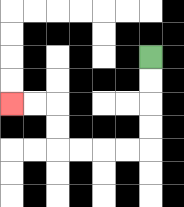{'start': '[6, 2]', 'end': '[0, 4]', 'path_directions': 'D,D,D,D,L,L,L,L,U,U,L,L', 'path_coordinates': '[[6, 2], [6, 3], [6, 4], [6, 5], [6, 6], [5, 6], [4, 6], [3, 6], [2, 6], [2, 5], [2, 4], [1, 4], [0, 4]]'}